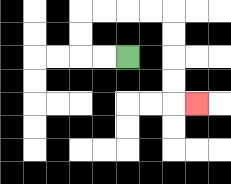{'start': '[5, 2]', 'end': '[8, 4]', 'path_directions': 'L,L,U,U,R,R,R,R,D,D,D,D,R', 'path_coordinates': '[[5, 2], [4, 2], [3, 2], [3, 1], [3, 0], [4, 0], [5, 0], [6, 0], [7, 0], [7, 1], [7, 2], [7, 3], [7, 4], [8, 4]]'}